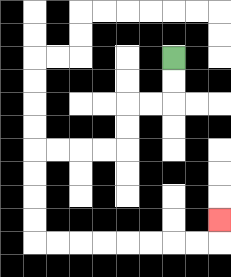{'start': '[7, 2]', 'end': '[9, 9]', 'path_directions': 'D,D,L,L,D,D,L,L,L,L,D,D,D,D,R,R,R,R,R,R,R,R,U', 'path_coordinates': '[[7, 2], [7, 3], [7, 4], [6, 4], [5, 4], [5, 5], [5, 6], [4, 6], [3, 6], [2, 6], [1, 6], [1, 7], [1, 8], [1, 9], [1, 10], [2, 10], [3, 10], [4, 10], [5, 10], [6, 10], [7, 10], [8, 10], [9, 10], [9, 9]]'}